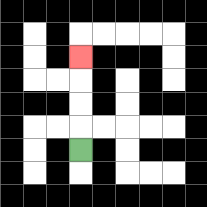{'start': '[3, 6]', 'end': '[3, 2]', 'path_directions': 'U,U,U,U', 'path_coordinates': '[[3, 6], [3, 5], [3, 4], [3, 3], [3, 2]]'}